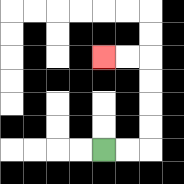{'start': '[4, 6]', 'end': '[4, 2]', 'path_directions': 'R,R,U,U,U,U,L,L', 'path_coordinates': '[[4, 6], [5, 6], [6, 6], [6, 5], [6, 4], [6, 3], [6, 2], [5, 2], [4, 2]]'}